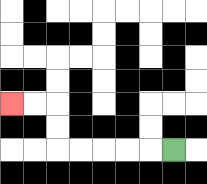{'start': '[7, 6]', 'end': '[0, 4]', 'path_directions': 'L,L,L,L,L,U,U,L,L', 'path_coordinates': '[[7, 6], [6, 6], [5, 6], [4, 6], [3, 6], [2, 6], [2, 5], [2, 4], [1, 4], [0, 4]]'}